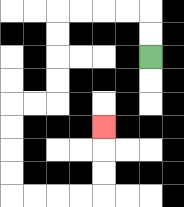{'start': '[6, 2]', 'end': '[4, 5]', 'path_directions': 'U,U,L,L,L,L,D,D,D,D,L,L,D,D,D,D,R,R,R,R,U,U,U', 'path_coordinates': '[[6, 2], [6, 1], [6, 0], [5, 0], [4, 0], [3, 0], [2, 0], [2, 1], [2, 2], [2, 3], [2, 4], [1, 4], [0, 4], [0, 5], [0, 6], [0, 7], [0, 8], [1, 8], [2, 8], [3, 8], [4, 8], [4, 7], [4, 6], [4, 5]]'}